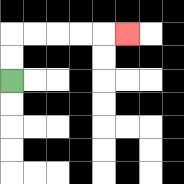{'start': '[0, 3]', 'end': '[5, 1]', 'path_directions': 'U,U,R,R,R,R,R', 'path_coordinates': '[[0, 3], [0, 2], [0, 1], [1, 1], [2, 1], [3, 1], [4, 1], [5, 1]]'}